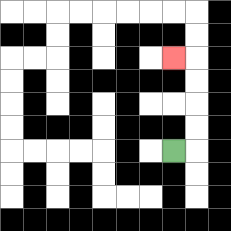{'start': '[7, 6]', 'end': '[7, 2]', 'path_directions': 'R,U,U,U,U,L', 'path_coordinates': '[[7, 6], [8, 6], [8, 5], [8, 4], [8, 3], [8, 2], [7, 2]]'}